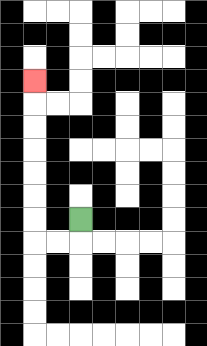{'start': '[3, 9]', 'end': '[1, 3]', 'path_directions': 'D,L,L,U,U,U,U,U,U,U', 'path_coordinates': '[[3, 9], [3, 10], [2, 10], [1, 10], [1, 9], [1, 8], [1, 7], [1, 6], [1, 5], [1, 4], [1, 3]]'}